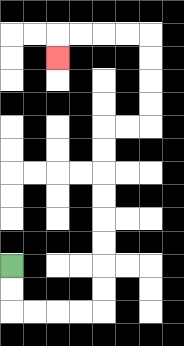{'start': '[0, 11]', 'end': '[2, 2]', 'path_directions': 'D,D,R,R,R,R,U,U,U,U,U,U,U,U,R,R,U,U,U,U,L,L,L,L,D', 'path_coordinates': '[[0, 11], [0, 12], [0, 13], [1, 13], [2, 13], [3, 13], [4, 13], [4, 12], [4, 11], [4, 10], [4, 9], [4, 8], [4, 7], [4, 6], [4, 5], [5, 5], [6, 5], [6, 4], [6, 3], [6, 2], [6, 1], [5, 1], [4, 1], [3, 1], [2, 1], [2, 2]]'}